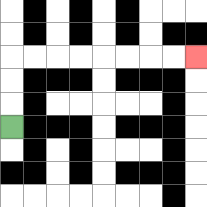{'start': '[0, 5]', 'end': '[8, 2]', 'path_directions': 'U,U,U,R,R,R,R,R,R,R,R', 'path_coordinates': '[[0, 5], [0, 4], [0, 3], [0, 2], [1, 2], [2, 2], [3, 2], [4, 2], [5, 2], [6, 2], [7, 2], [8, 2]]'}